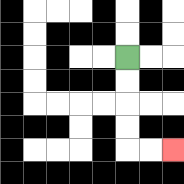{'start': '[5, 2]', 'end': '[7, 6]', 'path_directions': 'D,D,D,D,R,R', 'path_coordinates': '[[5, 2], [5, 3], [5, 4], [5, 5], [5, 6], [6, 6], [7, 6]]'}